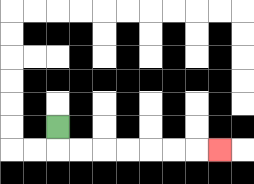{'start': '[2, 5]', 'end': '[9, 6]', 'path_directions': 'D,R,R,R,R,R,R,R', 'path_coordinates': '[[2, 5], [2, 6], [3, 6], [4, 6], [5, 6], [6, 6], [7, 6], [8, 6], [9, 6]]'}